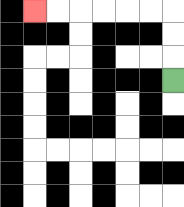{'start': '[7, 3]', 'end': '[1, 0]', 'path_directions': 'U,U,U,L,L,L,L,L,L', 'path_coordinates': '[[7, 3], [7, 2], [7, 1], [7, 0], [6, 0], [5, 0], [4, 0], [3, 0], [2, 0], [1, 0]]'}